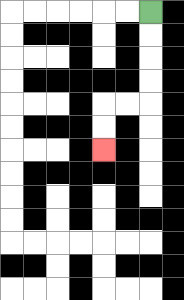{'start': '[6, 0]', 'end': '[4, 6]', 'path_directions': 'D,D,D,D,L,L,D,D', 'path_coordinates': '[[6, 0], [6, 1], [6, 2], [6, 3], [6, 4], [5, 4], [4, 4], [4, 5], [4, 6]]'}